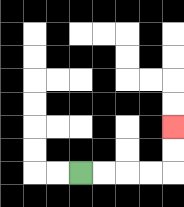{'start': '[3, 7]', 'end': '[7, 5]', 'path_directions': 'R,R,R,R,U,U', 'path_coordinates': '[[3, 7], [4, 7], [5, 7], [6, 7], [7, 7], [7, 6], [7, 5]]'}